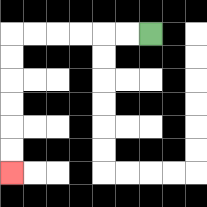{'start': '[6, 1]', 'end': '[0, 7]', 'path_directions': 'L,L,L,L,L,L,D,D,D,D,D,D', 'path_coordinates': '[[6, 1], [5, 1], [4, 1], [3, 1], [2, 1], [1, 1], [0, 1], [0, 2], [0, 3], [0, 4], [0, 5], [0, 6], [0, 7]]'}